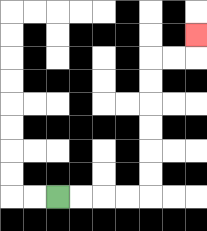{'start': '[2, 8]', 'end': '[8, 1]', 'path_directions': 'R,R,R,R,U,U,U,U,U,U,R,R,U', 'path_coordinates': '[[2, 8], [3, 8], [4, 8], [5, 8], [6, 8], [6, 7], [6, 6], [6, 5], [6, 4], [6, 3], [6, 2], [7, 2], [8, 2], [8, 1]]'}